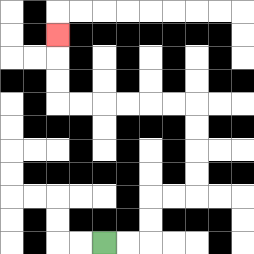{'start': '[4, 10]', 'end': '[2, 1]', 'path_directions': 'R,R,U,U,R,R,U,U,U,U,L,L,L,L,L,L,U,U,U', 'path_coordinates': '[[4, 10], [5, 10], [6, 10], [6, 9], [6, 8], [7, 8], [8, 8], [8, 7], [8, 6], [8, 5], [8, 4], [7, 4], [6, 4], [5, 4], [4, 4], [3, 4], [2, 4], [2, 3], [2, 2], [2, 1]]'}